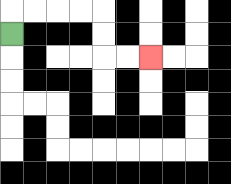{'start': '[0, 1]', 'end': '[6, 2]', 'path_directions': 'U,R,R,R,R,D,D,R,R', 'path_coordinates': '[[0, 1], [0, 0], [1, 0], [2, 0], [3, 0], [4, 0], [4, 1], [4, 2], [5, 2], [6, 2]]'}